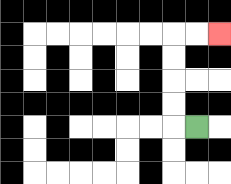{'start': '[8, 5]', 'end': '[9, 1]', 'path_directions': 'L,U,U,U,U,R,R', 'path_coordinates': '[[8, 5], [7, 5], [7, 4], [7, 3], [7, 2], [7, 1], [8, 1], [9, 1]]'}